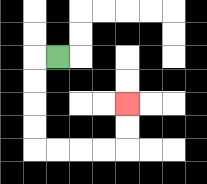{'start': '[2, 2]', 'end': '[5, 4]', 'path_directions': 'L,D,D,D,D,R,R,R,R,U,U', 'path_coordinates': '[[2, 2], [1, 2], [1, 3], [1, 4], [1, 5], [1, 6], [2, 6], [3, 6], [4, 6], [5, 6], [5, 5], [5, 4]]'}